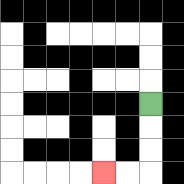{'start': '[6, 4]', 'end': '[4, 7]', 'path_directions': 'D,D,D,L,L', 'path_coordinates': '[[6, 4], [6, 5], [6, 6], [6, 7], [5, 7], [4, 7]]'}